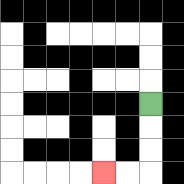{'start': '[6, 4]', 'end': '[4, 7]', 'path_directions': 'D,D,D,L,L', 'path_coordinates': '[[6, 4], [6, 5], [6, 6], [6, 7], [5, 7], [4, 7]]'}